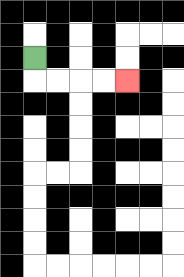{'start': '[1, 2]', 'end': '[5, 3]', 'path_directions': 'D,R,R,R,R', 'path_coordinates': '[[1, 2], [1, 3], [2, 3], [3, 3], [4, 3], [5, 3]]'}